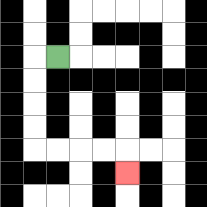{'start': '[2, 2]', 'end': '[5, 7]', 'path_directions': 'L,D,D,D,D,R,R,R,R,D', 'path_coordinates': '[[2, 2], [1, 2], [1, 3], [1, 4], [1, 5], [1, 6], [2, 6], [3, 6], [4, 6], [5, 6], [5, 7]]'}